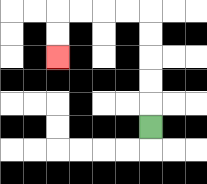{'start': '[6, 5]', 'end': '[2, 2]', 'path_directions': 'U,U,U,U,U,L,L,L,L,D,D', 'path_coordinates': '[[6, 5], [6, 4], [6, 3], [6, 2], [6, 1], [6, 0], [5, 0], [4, 0], [3, 0], [2, 0], [2, 1], [2, 2]]'}